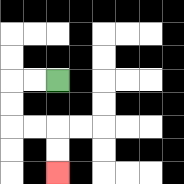{'start': '[2, 3]', 'end': '[2, 7]', 'path_directions': 'L,L,D,D,R,R,D,D', 'path_coordinates': '[[2, 3], [1, 3], [0, 3], [0, 4], [0, 5], [1, 5], [2, 5], [2, 6], [2, 7]]'}